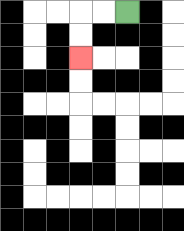{'start': '[5, 0]', 'end': '[3, 2]', 'path_directions': 'L,L,D,D', 'path_coordinates': '[[5, 0], [4, 0], [3, 0], [3, 1], [3, 2]]'}